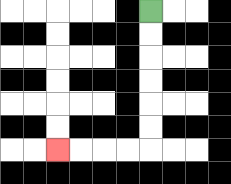{'start': '[6, 0]', 'end': '[2, 6]', 'path_directions': 'D,D,D,D,D,D,L,L,L,L', 'path_coordinates': '[[6, 0], [6, 1], [6, 2], [6, 3], [6, 4], [6, 5], [6, 6], [5, 6], [4, 6], [3, 6], [2, 6]]'}